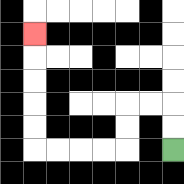{'start': '[7, 6]', 'end': '[1, 1]', 'path_directions': 'U,U,L,L,D,D,L,L,L,L,U,U,U,U,U', 'path_coordinates': '[[7, 6], [7, 5], [7, 4], [6, 4], [5, 4], [5, 5], [5, 6], [4, 6], [3, 6], [2, 6], [1, 6], [1, 5], [1, 4], [1, 3], [1, 2], [1, 1]]'}